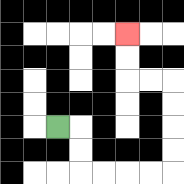{'start': '[2, 5]', 'end': '[5, 1]', 'path_directions': 'R,D,D,R,R,R,R,U,U,U,U,L,L,U,U', 'path_coordinates': '[[2, 5], [3, 5], [3, 6], [3, 7], [4, 7], [5, 7], [6, 7], [7, 7], [7, 6], [7, 5], [7, 4], [7, 3], [6, 3], [5, 3], [5, 2], [5, 1]]'}